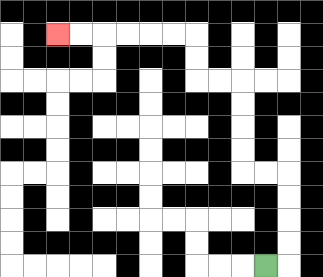{'start': '[11, 11]', 'end': '[2, 1]', 'path_directions': 'R,U,U,U,U,L,L,U,U,U,U,L,L,U,U,L,L,L,L,L,L', 'path_coordinates': '[[11, 11], [12, 11], [12, 10], [12, 9], [12, 8], [12, 7], [11, 7], [10, 7], [10, 6], [10, 5], [10, 4], [10, 3], [9, 3], [8, 3], [8, 2], [8, 1], [7, 1], [6, 1], [5, 1], [4, 1], [3, 1], [2, 1]]'}